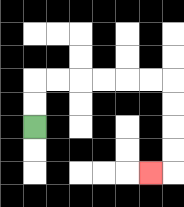{'start': '[1, 5]', 'end': '[6, 7]', 'path_directions': 'U,U,R,R,R,R,R,R,D,D,D,D,L', 'path_coordinates': '[[1, 5], [1, 4], [1, 3], [2, 3], [3, 3], [4, 3], [5, 3], [6, 3], [7, 3], [7, 4], [7, 5], [7, 6], [7, 7], [6, 7]]'}